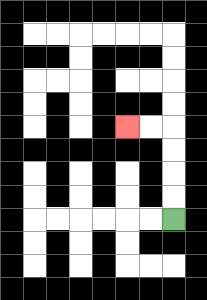{'start': '[7, 9]', 'end': '[5, 5]', 'path_directions': 'U,U,U,U,L,L', 'path_coordinates': '[[7, 9], [7, 8], [7, 7], [7, 6], [7, 5], [6, 5], [5, 5]]'}